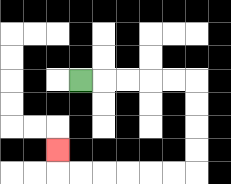{'start': '[3, 3]', 'end': '[2, 6]', 'path_directions': 'R,R,R,R,R,D,D,D,D,L,L,L,L,L,L,U', 'path_coordinates': '[[3, 3], [4, 3], [5, 3], [6, 3], [7, 3], [8, 3], [8, 4], [8, 5], [8, 6], [8, 7], [7, 7], [6, 7], [5, 7], [4, 7], [3, 7], [2, 7], [2, 6]]'}